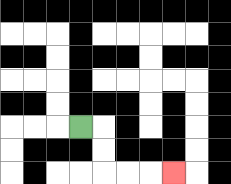{'start': '[3, 5]', 'end': '[7, 7]', 'path_directions': 'R,D,D,R,R,R', 'path_coordinates': '[[3, 5], [4, 5], [4, 6], [4, 7], [5, 7], [6, 7], [7, 7]]'}